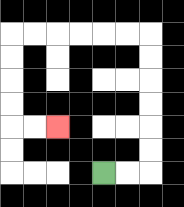{'start': '[4, 7]', 'end': '[2, 5]', 'path_directions': 'R,R,U,U,U,U,U,U,L,L,L,L,L,L,D,D,D,D,R,R', 'path_coordinates': '[[4, 7], [5, 7], [6, 7], [6, 6], [6, 5], [6, 4], [6, 3], [6, 2], [6, 1], [5, 1], [4, 1], [3, 1], [2, 1], [1, 1], [0, 1], [0, 2], [0, 3], [0, 4], [0, 5], [1, 5], [2, 5]]'}